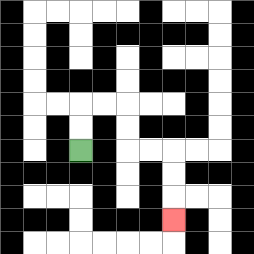{'start': '[3, 6]', 'end': '[7, 9]', 'path_directions': 'U,U,R,R,D,D,R,R,D,D,D', 'path_coordinates': '[[3, 6], [3, 5], [3, 4], [4, 4], [5, 4], [5, 5], [5, 6], [6, 6], [7, 6], [7, 7], [7, 8], [7, 9]]'}